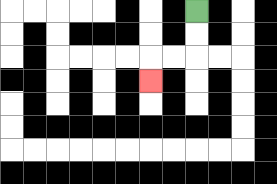{'start': '[8, 0]', 'end': '[6, 3]', 'path_directions': 'D,D,L,L,D', 'path_coordinates': '[[8, 0], [8, 1], [8, 2], [7, 2], [6, 2], [6, 3]]'}